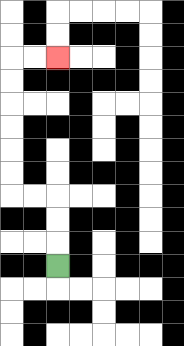{'start': '[2, 11]', 'end': '[2, 2]', 'path_directions': 'U,U,U,L,L,U,U,U,U,U,U,R,R', 'path_coordinates': '[[2, 11], [2, 10], [2, 9], [2, 8], [1, 8], [0, 8], [0, 7], [0, 6], [0, 5], [0, 4], [0, 3], [0, 2], [1, 2], [2, 2]]'}